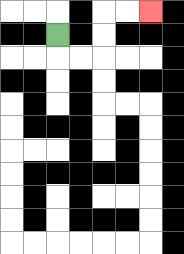{'start': '[2, 1]', 'end': '[6, 0]', 'path_directions': 'D,R,R,U,U,R,R', 'path_coordinates': '[[2, 1], [2, 2], [3, 2], [4, 2], [4, 1], [4, 0], [5, 0], [6, 0]]'}